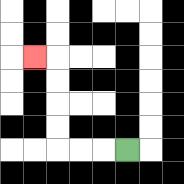{'start': '[5, 6]', 'end': '[1, 2]', 'path_directions': 'L,L,L,U,U,U,U,L', 'path_coordinates': '[[5, 6], [4, 6], [3, 6], [2, 6], [2, 5], [2, 4], [2, 3], [2, 2], [1, 2]]'}